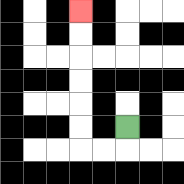{'start': '[5, 5]', 'end': '[3, 0]', 'path_directions': 'D,L,L,U,U,U,U,U,U', 'path_coordinates': '[[5, 5], [5, 6], [4, 6], [3, 6], [3, 5], [3, 4], [3, 3], [3, 2], [3, 1], [3, 0]]'}